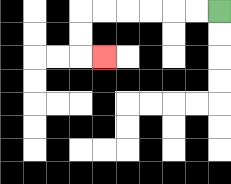{'start': '[9, 0]', 'end': '[4, 2]', 'path_directions': 'L,L,L,L,L,L,D,D,R', 'path_coordinates': '[[9, 0], [8, 0], [7, 0], [6, 0], [5, 0], [4, 0], [3, 0], [3, 1], [3, 2], [4, 2]]'}